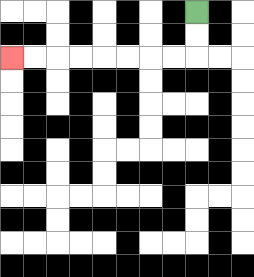{'start': '[8, 0]', 'end': '[0, 2]', 'path_directions': 'D,D,L,L,L,L,L,L,L,L', 'path_coordinates': '[[8, 0], [8, 1], [8, 2], [7, 2], [6, 2], [5, 2], [4, 2], [3, 2], [2, 2], [1, 2], [0, 2]]'}